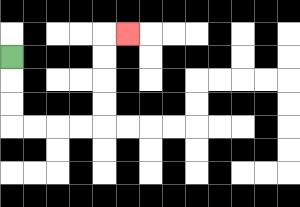{'start': '[0, 2]', 'end': '[5, 1]', 'path_directions': 'D,D,D,R,R,R,R,U,U,U,U,R', 'path_coordinates': '[[0, 2], [0, 3], [0, 4], [0, 5], [1, 5], [2, 5], [3, 5], [4, 5], [4, 4], [4, 3], [4, 2], [4, 1], [5, 1]]'}